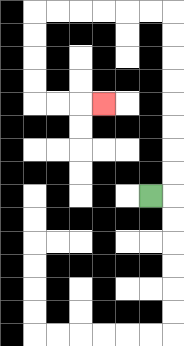{'start': '[6, 8]', 'end': '[4, 4]', 'path_directions': 'R,U,U,U,U,U,U,U,U,L,L,L,L,L,L,D,D,D,D,R,R,R', 'path_coordinates': '[[6, 8], [7, 8], [7, 7], [7, 6], [7, 5], [7, 4], [7, 3], [7, 2], [7, 1], [7, 0], [6, 0], [5, 0], [4, 0], [3, 0], [2, 0], [1, 0], [1, 1], [1, 2], [1, 3], [1, 4], [2, 4], [3, 4], [4, 4]]'}